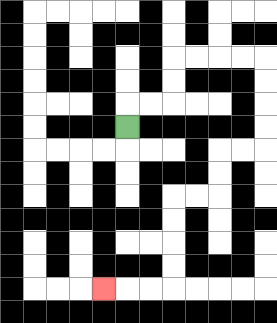{'start': '[5, 5]', 'end': '[4, 12]', 'path_directions': 'U,R,R,U,U,R,R,R,R,D,D,D,D,L,L,D,D,L,L,D,D,D,D,L,L,L', 'path_coordinates': '[[5, 5], [5, 4], [6, 4], [7, 4], [7, 3], [7, 2], [8, 2], [9, 2], [10, 2], [11, 2], [11, 3], [11, 4], [11, 5], [11, 6], [10, 6], [9, 6], [9, 7], [9, 8], [8, 8], [7, 8], [7, 9], [7, 10], [7, 11], [7, 12], [6, 12], [5, 12], [4, 12]]'}